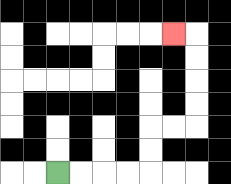{'start': '[2, 7]', 'end': '[7, 1]', 'path_directions': 'R,R,R,R,U,U,R,R,U,U,U,U,L', 'path_coordinates': '[[2, 7], [3, 7], [4, 7], [5, 7], [6, 7], [6, 6], [6, 5], [7, 5], [8, 5], [8, 4], [8, 3], [8, 2], [8, 1], [7, 1]]'}